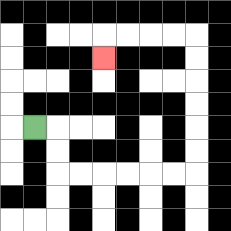{'start': '[1, 5]', 'end': '[4, 2]', 'path_directions': 'R,D,D,R,R,R,R,R,R,U,U,U,U,U,U,L,L,L,L,D', 'path_coordinates': '[[1, 5], [2, 5], [2, 6], [2, 7], [3, 7], [4, 7], [5, 7], [6, 7], [7, 7], [8, 7], [8, 6], [8, 5], [8, 4], [8, 3], [8, 2], [8, 1], [7, 1], [6, 1], [5, 1], [4, 1], [4, 2]]'}